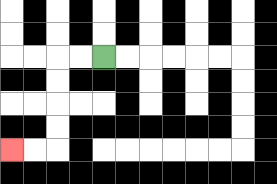{'start': '[4, 2]', 'end': '[0, 6]', 'path_directions': 'L,L,D,D,D,D,L,L', 'path_coordinates': '[[4, 2], [3, 2], [2, 2], [2, 3], [2, 4], [2, 5], [2, 6], [1, 6], [0, 6]]'}